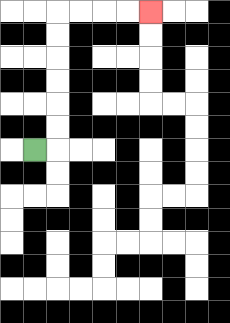{'start': '[1, 6]', 'end': '[6, 0]', 'path_directions': 'R,U,U,U,U,U,U,R,R,R,R', 'path_coordinates': '[[1, 6], [2, 6], [2, 5], [2, 4], [2, 3], [2, 2], [2, 1], [2, 0], [3, 0], [4, 0], [5, 0], [6, 0]]'}